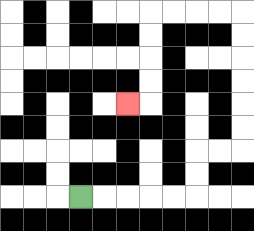{'start': '[3, 8]', 'end': '[5, 4]', 'path_directions': 'R,R,R,R,R,U,U,R,R,U,U,U,U,U,U,L,L,L,L,D,D,D,D,L', 'path_coordinates': '[[3, 8], [4, 8], [5, 8], [6, 8], [7, 8], [8, 8], [8, 7], [8, 6], [9, 6], [10, 6], [10, 5], [10, 4], [10, 3], [10, 2], [10, 1], [10, 0], [9, 0], [8, 0], [7, 0], [6, 0], [6, 1], [6, 2], [6, 3], [6, 4], [5, 4]]'}